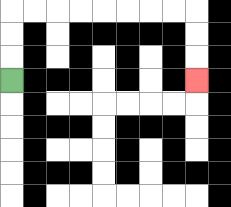{'start': '[0, 3]', 'end': '[8, 3]', 'path_directions': 'U,U,U,R,R,R,R,R,R,R,R,D,D,D', 'path_coordinates': '[[0, 3], [0, 2], [0, 1], [0, 0], [1, 0], [2, 0], [3, 0], [4, 0], [5, 0], [6, 0], [7, 0], [8, 0], [8, 1], [8, 2], [8, 3]]'}